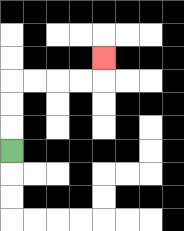{'start': '[0, 6]', 'end': '[4, 2]', 'path_directions': 'U,U,U,R,R,R,R,U', 'path_coordinates': '[[0, 6], [0, 5], [0, 4], [0, 3], [1, 3], [2, 3], [3, 3], [4, 3], [4, 2]]'}